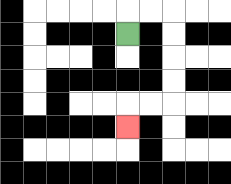{'start': '[5, 1]', 'end': '[5, 5]', 'path_directions': 'U,R,R,D,D,D,D,L,L,D', 'path_coordinates': '[[5, 1], [5, 0], [6, 0], [7, 0], [7, 1], [7, 2], [7, 3], [7, 4], [6, 4], [5, 4], [5, 5]]'}